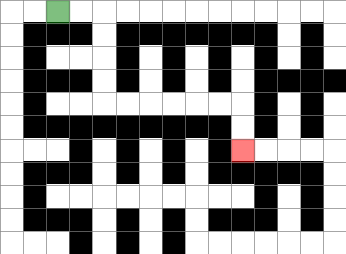{'start': '[2, 0]', 'end': '[10, 6]', 'path_directions': 'R,R,D,D,D,D,R,R,R,R,R,R,D,D', 'path_coordinates': '[[2, 0], [3, 0], [4, 0], [4, 1], [4, 2], [4, 3], [4, 4], [5, 4], [6, 4], [7, 4], [8, 4], [9, 4], [10, 4], [10, 5], [10, 6]]'}